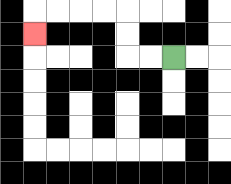{'start': '[7, 2]', 'end': '[1, 1]', 'path_directions': 'L,L,U,U,L,L,L,L,D', 'path_coordinates': '[[7, 2], [6, 2], [5, 2], [5, 1], [5, 0], [4, 0], [3, 0], [2, 0], [1, 0], [1, 1]]'}